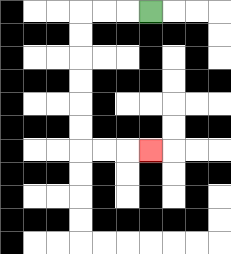{'start': '[6, 0]', 'end': '[6, 6]', 'path_directions': 'L,L,L,D,D,D,D,D,D,R,R,R', 'path_coordinates': '[[6, 0], [5, 0], [4, 0], [3, 0], [3, 1], [3, 2], [3, 3], [3, 4], [3, 5], [3, 6], [4, 6], [5, 6], [6, 6]]'}